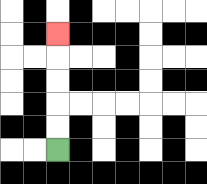{'start': '[2, 6]', 'end': '[2, 1]', 'path_directions': 'U,U,U,U,U', 'path_coordinates': '[[2, 6], [2, 5], [2, 4], [2, 3], [2, 2], [2, 1]]'}